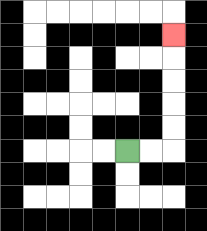{'start': '[5, 6]', 'end': '[7, 1]', 'path_directions': 'R,R,U,U,U,U,U', 'path_coordinates': '[[5, 6], [6, 6], [7, 6], [7, 5], [7, 4], [7, 3], [7, 2], [7, 1]]'}